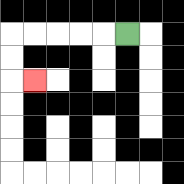{'start': '[5, 1]', 'end': '[1, 3]', 'path_directions': 'L,L,L,L,L,D,D,R', 'path_coordinates': '[[5, 1], [4, 1], [3, 1], [2, 1], [1, 1], [0, 1], [0, 2], [0, 3], [1, 3]]'}